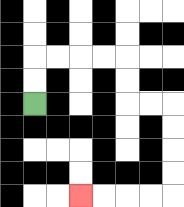{'start': '[1, 4]', 'end': '[3, 8]', 'path_directions': 'U,U,R,R,R,R,D,D,R,R,D,D,D,D,L,L,L,L', 'path_coordinates': '[[1, 4], [1, 3], [1, 2], [2, 2], [3, 2], [4, 2], [5, 2], [5, 3], [5, 4], [6, 4], [7, 4], [7, 5], [7, 6], [7, 7], [7, 8], [6, 8], [5, 8], [4, 8], [3, 8]]'}